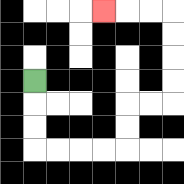{'start': '[1, 3]', 'end': '[4, 0]', 'path_directions': 'D,D,D,R,R,R,R,U,U,R,R,U,U,U,U,L,L,L', 'path_coordinates': '[[1, 3], [1, 4], [1, 5], [1, 6], [2, 6], [3, 6], [4, 6], [5, 6], [5, 5], [5, 4], [6, 4], [7, 4], [7, 3], [7, 2], [7, 1], [7, 0], [6, 0], [5, 0], [4, 0]]'}